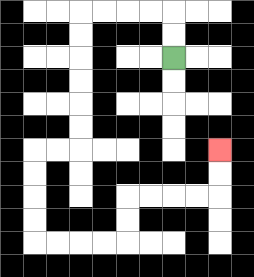{'start': '[7, 2]', 'end': '[9, 6]', 'path_directions': 'U,U,L,L,L,L,D,D,D,D,D,D,L,L,D,D,D,D,R,R,R,R,U,U,R,R,R,R,U,U', 'path_coordinates': '[[7, 2], [7, 1], [7, 0], [6, 0], [5, 0], [4, 0], [3, 0], [3, 1], [3, 2], [3, 3], [3, 4], [3, 5], [3, 6], [2, 6], [1, 6], [1, 7], [1, 8], [1, 9], [1, 10], [2, 10], [3, 10], [4, 10], [5, 10], [5, 9], [5, 8], [6, 8], [7, 8], [8, 8], [9, 8], [9, 7], [9, 6]]'}